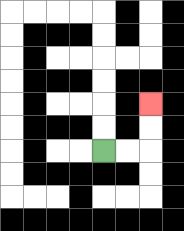{'start': '[4, 6]', 'end': '[6, 4]', 'path_directions': 'R,R,U,U', 'path_coordinates': '[[4, 6], [5, 6], [6, 6], [6, 5], [6, 4]]'}